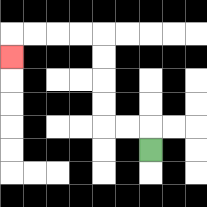{'start': '[6, 6]', 'end': '[0, 2]', 'path_directions': 'U,L,L,U,U,U,U,L,L,L,L,D', 'path_coordinates': '[[6, 6], [6, 5], [5, 5], [4, 5], [4, 4], [4, 3], [4, 2], [4, 1], [3, 1], [2, 1], [1, 1], [0, 1], [0, 2]]'}